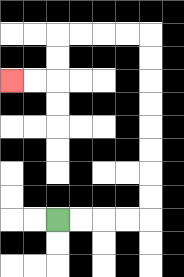{'start': '[2, 9]', 'end': '[0, 3]', 'path_directions': 'R,R,R,R,U,U,U,U,U,U,U,U,L,L,L,L,D,D,L,L', 'path_coordinates': '[[2, 9], [3, 9], [4, 9], [5, 9], [6, 9], [6, 8], [6, 7], [6, 6], [6, 5], [6, 4], [6, 3], [6, 2], [6, 1], [5, 1], [4, 1], [3, 1], [2, 1], [2, 2], [2, 3], [1, 3], [0, 3]]'}